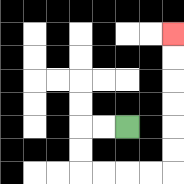{'start': '[5, 5]', 'end': '[7, 1]', 'path_directions': 'L,L,D,D,R,R,R,R,U,U,U,U,U,U', 'path_coordinates': '[[5, 5], [4, 5], [3, 5], [3, 6], [3, 7], [4, 7], [5, 7], [6, 7], [7, 7], [7, 6], [7, 5], [7, 4], [7, 3], [7, 2], [7, 1]]'}